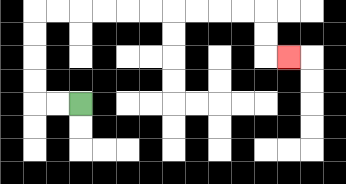{'start': '[3, 4]', 'end': '[12, 2]', 'path_directions': 'L,L,U,U,U,U,R,R,R,R,R,R,R,R,R,R,D,D,R', 'path_coordinates': '[[3, 4], [2, 4], [1, 4], [1, 3], [1, 2], [1, 1], [1, 0], [2, 0], [3, 0], [4, 0], [5, 0], [6, 0], [7, 0], [8, 0], [9, 0], [10, 0], [11, 0], [11, 1], [11, 2], [12, 2]]'}